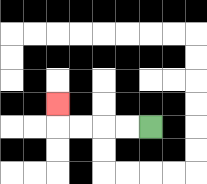{'start': '[6, 5]', 'end': '[2, 4]', 'path_directions': 'L,L,L,L,U', 'path_coordinates': '[[6, 5], [5, 5], [4, 5], [3, 5], [2, 5], [2, 4]]'}